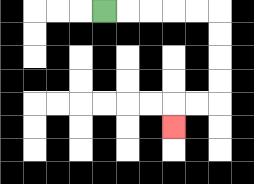{'start': '[4, 0]', 'end': '[7, 5]', 'path_directions': 'R,R,R,R,R,D,D,D,D,L,L,D', 'path_coordinates': '[[4, 0], [5, 0], [6, 0], [7, 0], [8, 0], [9, 0], [9, 1], [9, 2], [9, 3], [9, 4], [8, 4], [7, 4], [7, 5]]'}